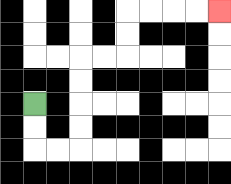{'start': '[1, 4]', 'end': '[9, 0]', 'path_directions': 'D,D,R,R,U,U,U,U,R,R,U,U,R,R,R,R', 'path_coordinates': '[[1, 4], [1, 5], [1, 6], [2, 6], [3, 6], [3, 5], [3, 4], [3, 3], [3, 2], [4, 2], [5, 2], [5, 1], [5, 0], [6, 0], [7, 0], [8, 0], [9, 0]]'}